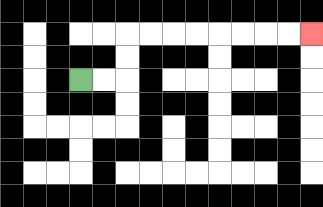{'start': '[3, 3]', 'end': '[13, 1]', 'path_directions': 'R,R,U,U,R,R,R,R,R,R,R,R', 'path_coordinates': '[[3, 3], [4, 3], [5, 3], [5, 2], [5, 1], [6, 1], [7, 1], [8, 1], [9, 1], [10, 1], [11, 1], [12, 1], [13, 1]]'}